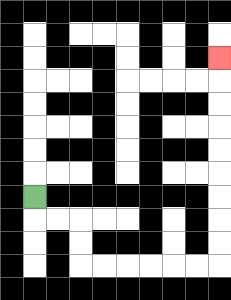{'start': '[1, 8]', 'end': '[9, 2]', 'path_directions': 'D,R,R,D,D,R,R,R,R,R,R,U,U,U,U,U,U,U,U,U', 'path_coordinates': '[[1, 8], [1, 9], [2, 9], [3, 9], [3, 10], [3, 11], [4, 11], [5, 11], [6, 11], [7, 11], [8, 11], [9, 11], [9, 10], [9, 9], [9, 8], [9, 7], [9, 6], [9, 5], [9, 4], [9, 3], [9, 2]]'}